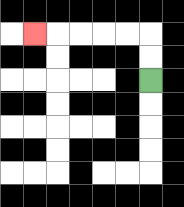{'start': '[6, 3]', 'end': '[1, 1]', 'path_directions': 'U,U,L,L,L,L,L', 'path_coordinates': '[[6, 3], [6, 2], [6, 1], [5, 1], [4, 1], [3, 1], [2, 1], [1, 1]]'}